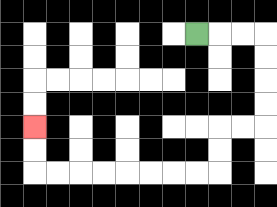{'start': '[8, 1]', 'end': '[1, 5]', 'path_directions': 'R,R,R,D,D,D,D,L,L,D,D,L,L,L,L,L,L,L,L,U,U', 'path_coordinates': '[[8, 1], [9, 1], [10, 1], [11, 1], [11, 2], [11, 3], [11, 4], [11, 5], [10, 5], [9, 5], [9, 6], [9, 7], [8, 7], [7, 7], [6, 7], [5, 7], [4, 7], [3, 7], [2, 7], [1, 7], [1, 6], [1, 5]]'}